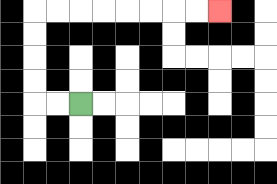{'start': '[3, 4]', 'end': '[9, 0]', 'path_directions': 'L,L,U,U,U,U,R,R,R,R,R,R,R,R', 'path_coordinates': '[[3, 4], [2, 4], [1, 4], [1, 3], [1, 2], [1, 1], [1, 0], [2, 0], [3, 0], [4, 0], [5, 0], [6, 0], [7, 0], [8, 0], [9, 0]]'}